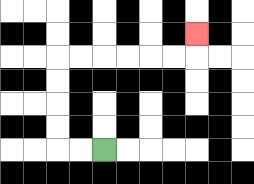{'start': '[4, 6]', 'end': '[8, 1]', 'path_directions': 'L,L,U,U,U,U,R,R,R,R,R,R,U', 'path_coordinates': '[[4, 6], [3, 6], [2, 6], [2, 5], [2, 4], [2, 3], [2, 2], [3, 2], [4, 2], [5, 2], [6, 2], [7, 2], [8, 2], [8, 1]]'}